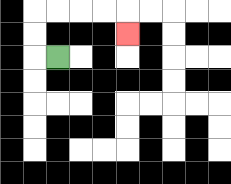{'start': '[2, 2]', 'end': '[5, 1]', 'path_directions': 'L,U,U,R,R,R,R,D', 'path_coordinates': '[[2, 2], [1, 2], [1, 1], [1, 0], [2, 0], [3, 0], [4, 0], [5, 0], [5, 1]]'}